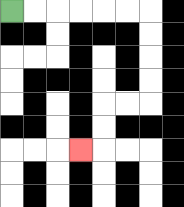{'start': '[0, 0]', 'end': '[3, 6]', 'path_directions': 'R,R,R,R,R,R,D,D,D,D,L,L,D,D,L', 'path_coordinates': '[[0, 0], [1, 0], [2, 0], [3, 0], [4, 0], [5, 0], [6, 0], [6, 1], [6, 2], [6, 3], [6, 4], [5, 4], [4, 4], [4, 5], [4, 6], [3, 6]]'}